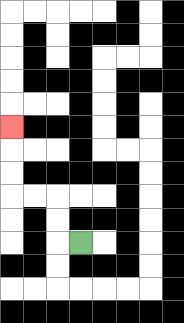{'start': '[3, 10]', 'end': '[0, 5]', 'path_directions': 'L,U,U,L,L,U,U,U', 'path_coordinates': '[[3, 10], [2, 10], [2, 9], [2, 8], [1, 8], [0, 8], [0, 7], [0, 6], [0, 5]]'}